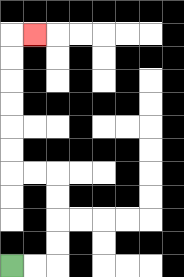{'start': '[0, 11]', 'end': '[1, 1]', 'path_directions': 'R,R,U,U,U,U,L,L,U,U,U,U,U,U,R', 'path_coordinates': '[[0, 11], [1, 11], [2, 11], [2, 10], [2, 9], [2, 8], [2, 7], [1, 7], [0, 7], [0, 6], [0, 5], [0, 4], [0, 3], [0, 2], [0, 1], [1, 1]]'}